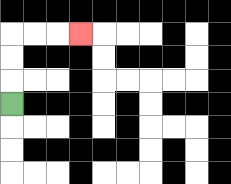{'start': '[0, 4]', 'end': '[3, 1]', 'path_directions': 'U,U,U,R,R,R', 'path_coordinates': '[[0, 4], [0, 3], [0, 2], [0, 1], [1, 1], [2, 1], [3, 1]]'}